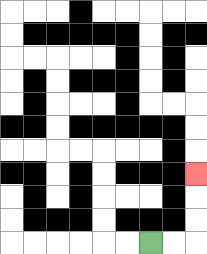{'start': '[6, 10]', 'end': '[8, 7]', 'path_directions': 'R,R,U,U,U', 'path_coordinates': '[[6, 10], [7, 10], [8, 10], [8, 9], [8, 8], [8, 7]]'}